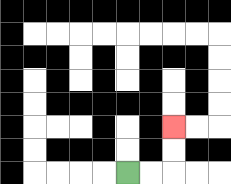{'start': '[5, 7]', 'end': '[7, 5]', 'path_directions': 'R,R,U,U', 'path_coordinates': '[[5, 7], [6, 7], [7, 7], [7, 6], [7, 5]]'}